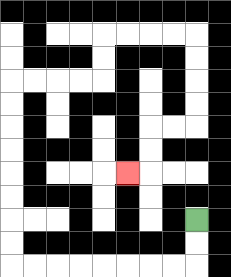{'start': '[8, 9]', 'end': '[5, 7]', 'path_directions': 'D,D,L,L,L,L,L,L,L,L,U,U,U,U,U,U,U,U,R,R,R,R,U,U,R,R,R,R,D,D,D,D,L,L,D,D,L', 'path_coordinates': '[[8, 9], [8, 10], [8, 11], [7, 11], [6, 11], [5, 11], [4, 11], [3, 11], [2, 11], [1, 11], [0, 11], [0, 10], [0, 9], [0, 8], [0, 7], [0, 6], [0, 5], [0, 4], [0, 3], [1, 3], [2, 3], [3, 3], [4, 3], [4, 2], [4, 1], [5, 1], [6, 1], [7, 1], [8, 1], [8, 2], [8, 3], [8, 4], [8, 5], [7, 5], [6, 5], [6, 6], [6, 7], [5, 7]]'}